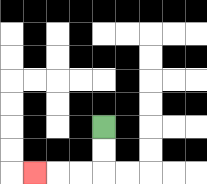{'start': '[4, 5]', 'end': '[1, 7]', 'path_directions': 'D,D,L,L,L', 'path_coordinates': '[[4, 5], [4, 6], [4, 7], [3, 7], [2, 7], [1, 7]]'}